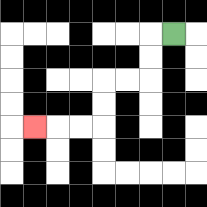{'start': '[7, 1]', 'end': '[1, 5]', 'path_directions': 'L,D,D,L,L,D,D,L,L,L', 'path_coordinates': '[[7, 1], [6, 1], [6, 2], [6, 3], [5, 3], [4, 3], [4, 4], [4, 5], [3, 5], [2, 5], [1, 5]]'}